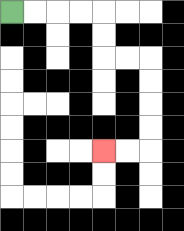{'start': '[0, 0]', 'end': '[4, 6]', 'path_directions': 'R,R,R,R,D,D,R,R,D,D,D,D,L,L', 'path_coordinates': '[[0, 0], [1, 0], [2, 0], [3, 0], [4, 0], [4, 1], [4, 2], [5, 2], [6, 2], [6, 3], [6, 4], [6, 5], [6, 6], [5, 6], [4, 6]]'}